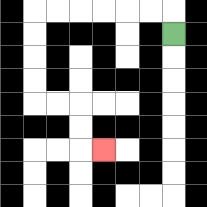{'start': '[7, 1]', 'end': '[4, 6]', 'path_directions': 'U,L,L,L,L,L,L,D,D,D,D,R,R,D,D,R', 'path_coordinates': '[[7, 1], [7, 0], [6, 0], [5, 0], [4, 0], [3, 0], [2, 0], [1, 0], [1, 1], [1, 2], [1, 3], [1, 4], [2, 4], [3, 4], [3, 5], [3, 6], [4, 6]]'}